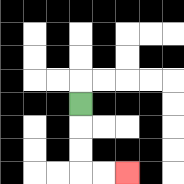{'start': '[3, 4]', 'end': '[5, 7]', 'path_directions': 'D,D,D,R,R', 'path_coordinates': '[[3, 4], [3, 5], [3, 6], [3, 7], [4, 7], [5, 7]]'}